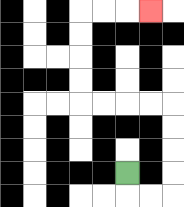{'start': '[5, 7]', 'end': '[6, 0]', 'path_directions': 'D,R,R,U,U,U,U,L,L,L,L,U,U,U,U,R,R,R', 'path_coordinates': '[[5, 7], [5, 8], [6, 8], [7, 8], [7, 7], [7, 6], [7, 5], [7, 4], [6, 4], [5, 4], [4, 4], [3, 4], [3, 3], [3, 2], [3, 1], [3, 0], [4, 0], [5, 0], [6, 0]]'}